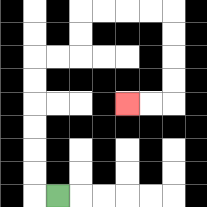{'start': '[2, 8]', 'end': '[5, 4]', 'path_directions': 'L,U,U,U,U,U,U,R,R,U,U,R,R,R,R,D,D,D,D,L,L', 'path_coordinates': '[[2, 8], [1, 8], [1, 7], [1, 6], [1, 5], [1, 4], [1, 3], [1, 2], [2, 2], [3, 2], [3, 1], [3, 0], [4, 0], [5, 0], [6, 0], [7, 0], [7, 1], [7, 2], [7, 3], [7, 4], [6, 4], [5, 4]]'}